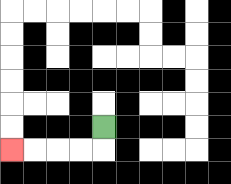{'start': '[4, 5]', 'end': '[0, 6]', 'path_directions': 'D,L,L,L,L', 'path_coordinates': '[[4, 5], [4, 6], [3, 6], [2, 6], [1, 6], [0, 6]]'}